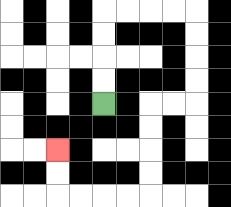{'start': '[4, 4]', 'end': '[2, 6]', 'path_directions': 'U,U,U,U,R,R,R,R,D,D,D,D,L,L,D,D,D,D,L,L,L,L,U,U', 'path_coordinates': '[[4, 4], [4, 3], [4, 2], [4, 1], [4, 0], [5, 0], [6, 0], [7, 0], [8, 0], [8, 1], [8, 2], [8, 3], [8, 4], [7, 4], [6, 4], [6, 5], [6, 6], [6, 7], [6, 8], [5, 8], [4, 8], [3, 8], [2, 8], [2, 7], [2, 6]]'}